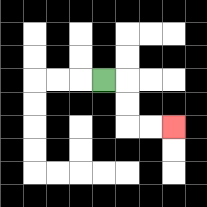{'start': '[4, 3]', 'end': '[7, 5]', 'path_directions': 'R,D,D,R,R', 'path_coordinates': '[[4, 3], [5, 3], [5, 4], [5, 5], [6, 5], [7, 5]]'}